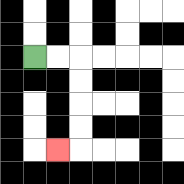{'start': '[1, 2]', 'end': '[2, 6]', 'path_directions': 'R,R,D,D,D,D,L', 'path_coordinates': '[[1, 2], [2, 2], [3, 2], [3, 3], [3, 4], [3, 5], [3, 6], [2, 6]]'}